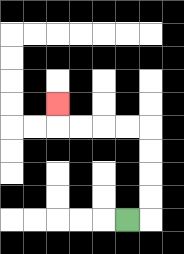{'start': '[5, 9]', 'end': '[2, 4]', 'path_directions': 'R,U,U,U,U,L,L,L,L,U', 'path_coordinates': '[[5, 9], [6, 9], [6, 8], [6, 7], [6, 6], [6, 5], [5, 5], [4, 5], [3, 5], [2, 5], [2, 4]]'}